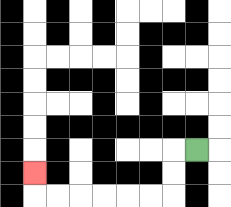{'start': '[8, 6]', 'end': '[1, 7]', 'path_directions': 'L,D,D,L,L,L,L,L,L,U', 'path_coordinates': '[[8, 6], [7, 6], [7, 7], [7, 8], [6, 8], [5, 8], [4, 8], [3, 8], [2, 8], [1, 8], [1, 7]]'}